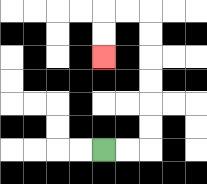{'start': '[4, 6]', 'end': '[4, 2]', 'path_directions': 'R,R,U,U,U,U,U,U,L,L,D,D', 'path_coordinates': '[[4, 6], [5, 6], [6, 6], [6, 5], [6, 4], [6, 3], [6, 2], [6, 1], [6, 0], [5, 0], [4, 0], [4, 1], [4, 2]]'}